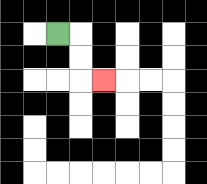{'start': '[2, 1]', 'end': '[4, 3]', 'path_directions': 'R,D,D,R', 'path_coordinates': '[[2, 1], [3, 1], [3, 2], [3, 3], [4, 3]]'}